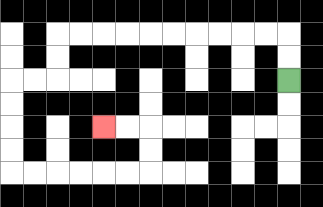{'start': '[12, 3]', 'end': '[4, 5]', 'path_directions': 'U,U,L,L,L,L,L,L,L,L,L,L,D,D,L,L,D,D,D,D,R,R,R,R,R,R,U,U,L,L', 'path_coordinates': '[[12, 3], [12, 2], [12, 1], [11, 1], [10, 1], [9, 1], [8, 1], [7, 1], [6, 1], [5, 1], [4, 1], [3, 1], [2, 1], [2, 2], [2, 3], [1, 3], [0, 3], [0, 4], [0, 5], [0, 6], [0, 7], [1, 7], [2, 7], [3, 7], [4, 7], [5, 7], [6, 7], [6, 6], [6, 5], [5, 5], [4, 5]]'}